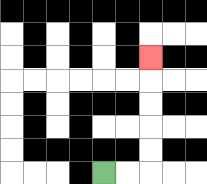{'start': '[4, 7]', 'end': '[6, 2]', 'path_directions': 'R,R,U,U,U,U,U', 'path_coordinates': '[[4, 7], [5, 7], [6, 7], [6, 6], [6, 5], [6, 4], [6, 3], [6, 2]]'}